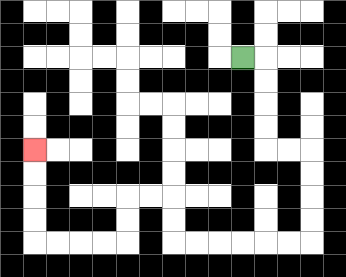{'start': '[10, 2]', 'end': '[1, 6]', 'path_directions': 'R,D,D,D,D,R,R,D,D,D,D,L,L,L,L,L,L,U,U,L,L,D,D,L,L,L,L,U,U,U,U', 'path_coordinates': '[[10, 2], [11, 2], [11, 3], [11, 4], [11, 5], [11, 6], [12, 6], [13, 6], [13, 7], [13, 8], [13, 9], [13, 10], [12, 10], [11, 10], [10, 10], [9, 10], [8, 10], [7, 10], [7, 9], [7, 8], [6, 8], [5, 8], [5, 9], [5, 10], [4, 10], [3, 10], [2, 10], [1, 10], [1, 9], [1, 8], [1, 7], [1, 6]]'}